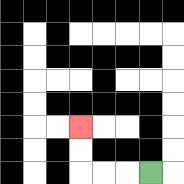{'start': '[6, 7]', 'end': '[3, 5]', 'path_directions': 'L,L,L,U,U', 'path_coordinates': '[[6, 7], [5, 7], [4, 7], [3, 7], [3, 6], [3, 5]]'}